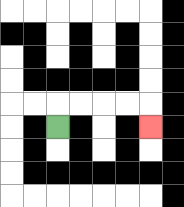{'start': '[2, 5]', 'end': '[6, 5]', 'path_directions': 'U,R,R,R,R,D', 'path_coordinates': '[[2, 5], [2, 4], [3, 4], [4, 4], [5, 4], [6, 4], [6, 5]]'}